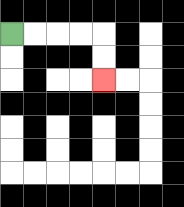{'start': '[0, 1]', 'end': '[4, 3]', 'path_directions': 'R,R,R,R,D,D', 'path_coordinates': '[[0, 1], [1, 1], [2, 1], [3, 1], [4, 1], [4, 2], [4, 3]]'}